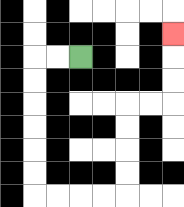{'start': '[3, 2]', 'end': '[7, 1]', 'path_directions': 'L,L,D,D,D,D,D,D,R,R,R,R,U,U,U,U,R,R,U,U,U', 'path_coordinates': '[[3, 2], [2, 2], [1, 2], [1, 3], [1, 4], [1, 5], [1, 6], [1, 7], [1, 8], [2, 8], [3, 8], [4, 8], [5, 8], [5, 7], [5, 6], [5, 5], [5, 4], [6, 4], [7, 4], [7, 3], [7, 2], [7, 1]]'}